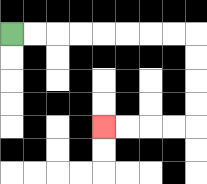{'start': '[0, 1]', 'end': '[4, 5]', 'path_directions': 'R,R,R,R,R,R,R,R,D,D,D,D,L,L,L,L', 'path_coordinates': '[[0, 1], [1, 1], [2, 1], [3, 1], [4, 1], [5, 1], [6, 1], [7, 1], [8, 1], [8, 2], [8, 3], [8, 4], [8, 5], [7, 5], [6, 5], [5, 5], [4, 5]]'}